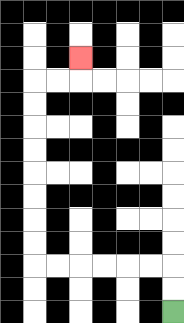{'start': '[7, 13]', 'end': '[3, 2]', 'path_directions': 'U,U,L,L,L,L,L,L,U,U,U,U,U,U,U,U,R,R,U', 'path_coordinates': '[[7, 13], [7, 12], [7, 11], [6, 11], [5, 11], [4, 11], [3, 11], [2, 11], [1, 11], [1, 10], [1, 9], [1, 8], [1, 7], [1, 6], [1, 5], [1, 4], [1, 3], [2, 3], [3, 3], [3, 2]]'}